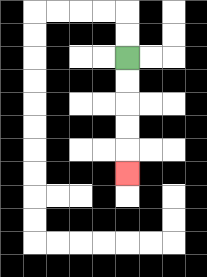{'start': '[5, 2]', 'end': '[5, 7]', 'path_directions': 'D,D,D,D,D', 'path_coordinates': '[[5, 2], [5, 3], [5, 4], [5, 5], [5, 6], [5, 7]]'}